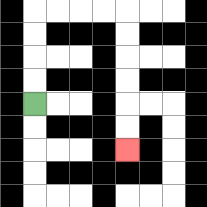{'start': '[1, 4]', 'end': '[5, 6]', 'path_directions': 'U,U,U,U,R,R,R,R,D,D,D,D,D,D', 'path_coordinates': '[[1, 4], [1, 3], [1, 2], [1, 1], [1, 0], [2, 0], [3, 0], [4, 0], [5, 0], [5, 1], [5, 2], [5, 3], [5, 4], [5, 5], [5, 6]]'}